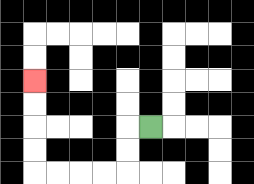{'start': '[6, 5]', 'end': '[1, 3]', 'path_directions': 'L,D,D,L,L,L,L,U,U,U,U', 'path_coordinates': '[[6, 5], [5, 5], [5, 6], [5, 7], [4, 7], [3, 7], [2, 7], [1, 7], [1, 6], [1, 5], [1, 4], [1, 3]]'}